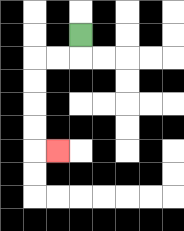{'start': '[3, 1]', 'end': '[2, 6]', 'path_directions': 'D,L,L,D,D,D,D,R', 'path_coordinates': '[[3, 1], [3, 2], [2, 2], [1, 2], [1, 3], [1, 4], [1, 5], [1, 6], [2, 6]]'}